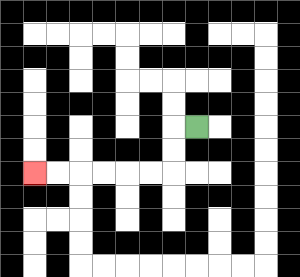{'start': '[8, 5]', 'end': '[1, 7]', 'path_directions': 'L,D,D,L,L,L,L,L,L', 'path_coordinates': '[[8, 5], [7, 5], [7, 6], [7, 7], [6, 7], [5, 7], [4, 7], [3, 7], [2, 7], [1, 7]]'}